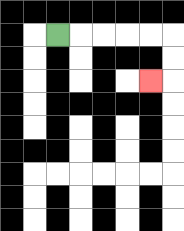{'start': '[2, 1]', 'end': '[6, 3]', 'path_directions': 'R,R,R,R,R,D,D,L', 'path_coordinates': '[[2, 1], [3, 1], [4, 1], [5, 1], [6, 1], [7, 1], [7, 2], [7, 3], [6, 3]]'}